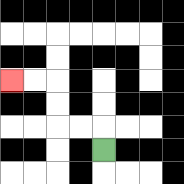{'start': '[4, 6]', 'end': '[0, 3]', 'path_directions': 'U,L,L,U,U,L,L', 'path_coordinates': '[[4, 6], [4, 5], [3, 5], [2, 5], [2, 4], [2, 3], [1, 3], [0, 3]]'}